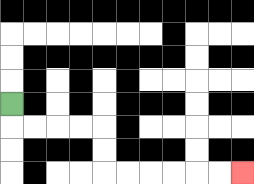{'start': '[0, 4]', 'end': '[10, 7]', 'path_directions': 'D,R,R,R,R,D,D,R,R,R,R,R,R', 'path_coordinates': '[[0, 4], [0, 5], [1, 5], [2, 5], [3, 5], [4, 5], [4, 6], [4, 7], [5, 7], [6, 7], [7, 7], [8, 7], [9, 7], [10, 7]]'}